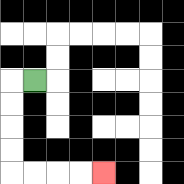{'start': '[1, 3]', 'end': '[4, 7]', 'path_directions': 'L,D,D,D,D,R,R,R,R', 'path_coordinates': '[[1, 3], [0, 3], [0, 4], [0, 5], [0, 6], [0, 7], [1, 7], [2, 7], [3, 7], [4, 7]]'}